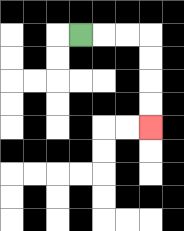{'start': '[3, 1]', 'end': '[6, 5]', 'path_directions': 'R,R,R,D,D,D,D', 'path_coordinates': '[[3, 1], [4, 1], [5, 1], [6, 1], [6, 2], [6, 3], [6, 4], [6, 5]]'}